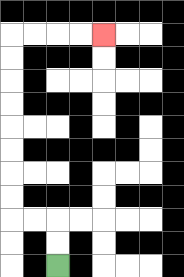{'start': '[2, 11]', 'end': '[4, 1]', 'path_directions': 'U,U,L,L,U,U,U,U,U,U,U,U,R,R,R,R', 'path_coordinates': '[[2, 11], [2, 10], [2, 9], [1, 9], [0, 9], [0, 8], [0, 7], [0, 6], [0, 5], [0, 4], [0, 3], [0, 2], [0, 1], [1, 1], [2, 1], [3, 1], [4, 1]]'}